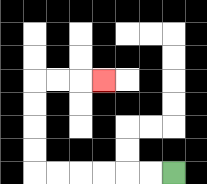{'start': '[7, 7]', 'end': '[4, 3]', 'path_directions': 'L,L,L,L,L,L,U,U,U,U,R,R,R', 'path_coordinates': '[[7, 7], [6, 7], [5, 7], [4, 7], [3, 7], [2, 7], [1, 7], [1, 6], [1, 5], [1, 4], [1, 3], [2, 3], [3, 3], [4, 3]]'}